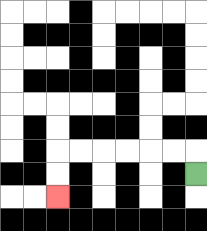{'start': '[8, 7]', 'end': '[2, 8]', 'path_directions': 'U,L,L,L,L,L,L,D,D', 'path_coordinates': '[[8, 7], [8, 6], [7, 6], [6, 6], [5, 6], [4, 6], [3, 6], [2, 6], [2, 7], [2, 8]]'}